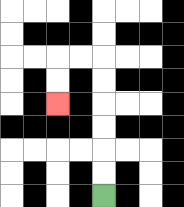{'start': '[4, 8]', 'end': '[2, 4]', 'path_directions': 'U,U,U,U,U,U,L,L,D,D', 'path_coordinates': '[[4, 8], [4, 7], [4, 6], [4, 5], [4, 4], [4, 3], [4, 2], [3, 2], [2, 2], [2, 3], [2, 4]]'}